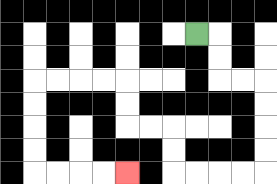{'start': '[8, 1]', 'end': '[5, 7]', 'path_directions': 'R,D,D,R,R,D,D,D,D,L,L,L,L,U,U,L,L,U,U,L,L,L,L,D,D,D,D,R,R,R,R', 'path_coordinates': '[[8, 1], [9, 1], [9, 2], [9, 3], [10, 3], [11, 3], [11, 4], [11, 5], [11, 6], [11, 7], [10, 7], [9, 7], [8, 7], [7, 7], [7, 6], [7, 5], [6, 5], [5, 5], [5, 4], [5, 3], [4, 3], [3, 3], [2, 3], [1, 3], [1, 4], [1, 5], [1, 6], [1, 7], [2, 7], [3, 7], [4, 7], [5, 7]]'}